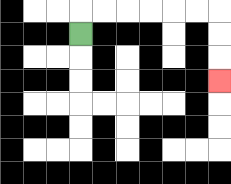{'start': '[3, 1]', 'end': '[9, 3]', 'path_directions': 'U,R,R,R,R,R,R,D,D,D', 'path_coordinates': '[[3, 1], [3, 0], [4, 0], [5, 0], [6, 0], [7, 0], [8, 0], [9, 0], [9, 1], [9, 2], [9, 3]]'}